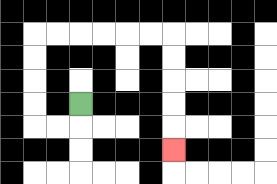{'start': '[3, 4]', 'end': '[7, 6]', 'path_directions': 'D,L,L,U,U,U,U,R,R,R,R,R,R,D,D,D,D,D', 'path_coordinates': '[[3, 4], [3, 5], [2, 5], [1, 5], [1, 4], [1, 3], [1, 2], [1, 1], [2, 1], [3, 1], [4, 1], [5, 1], [6, 1], [7, 1], [7, 2], [7, 3], [7, 4], [7, 5], [7, 6]]'}